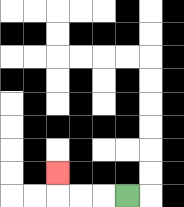{'start': '[5, 8]', 'end': '[2, 7]', 'path_directions': 'L,L,L,U', 'path_coordinates': '[[5, 8], [4, 8], [3, 8], [2, 8], [2, 7]]'}